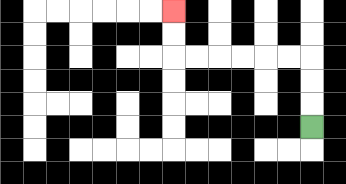{'start': '[13, 5]', 'end': '[7, 0]', 'path_directions': 'U,U,U,L,L,L,L,L,L,U,U', 'path_coordinates': '[[13, 5], [13, 4], [13, 3], [13, 2], [12, 2], [11, 2], [10, 2], [9, 2], [8, 2], [7, 2], [7, 1], [7, 0]]'}